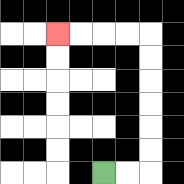{'start': '[4, 7]', 'end': '[2, 1]', 'path_directions': 'R,R,U,U,U,U,U,U,L,L,L,L', 'path_coordinates': '[[4, 7], [5, 7], [6, 7], [6, 6], [6, 5], [6, 4], [6, 3], [6, 2], [6, 1], [5, 1], [4, 1], [3, 1], [2, 1]]'}